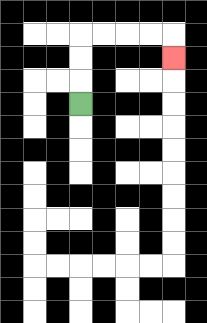{'start': '[3, 4]', 'end': '[7, 2]', 'path_directions': 'U,U,U,R,R,R,R,D', 'path_coordinates': '[[3, 4], [3, 3], [3, 2], [3, 1], [4, 1], [5, 1], [6, 1], [7, 1], [7, 2]]'}